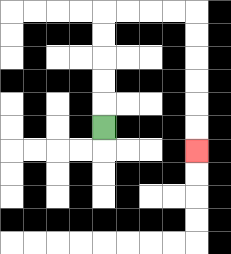{'start': '[4, 5]', 'end': '[8, 6]', 'path_directions': 'U,U,U,U,U,R,R,R,R,D,D,D,D,D,D', 'path_coordinates': '[[4, 5], [4, 4], [4, 3], [4, 2], [4, 1], [4, 0], [5, 0], [6, 0], [7, 0], [8, 0], [8, 1], [8, 2], [8, 3], [8, 4], [8, 5], [8, 6]]'}